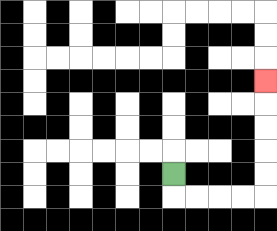{'start': '[7, 7]', 'end': '[11, 3]', 'path_directions': 'D,R,R,R,R,U,U,U,U,U', 'path_coordinates': '[[7, 7], [7, 8], [8, 8], [9, 8], [10, 8], [11, 8], [11, 7], [11, 6], [11, 5], [11, 4], [11, 3]]'}